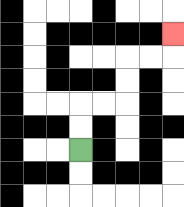{'start': '[3, 6]', 'end': '[7, 1]', 'path_directions': 'U,U,R,R,U,U,R,R,U', 'path_coordinates': '[[3, 6], [3, 5], [3, 4], [4, 4], [5, 4], [5, 3], [5, 2], [6, 2], [7, 2], [7, 1]]'}